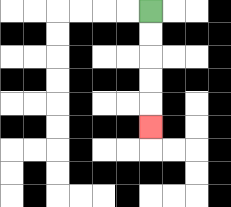{'start': '[6, 0]', 'end': '[6, 5]', 'path_directions': 'D,D,D,D,D', 'path_coordinates': '[[6, 0], [6, 1], [6, 2], [6, 3], [6, 4], [6, 5]]'}